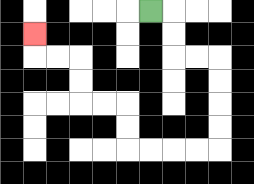{'start': '[6, 0]', 'end': '[1, 1]', 'path_directions': 'R,D,D,R,R,D,D,D,D,L,L,L,L,U,U,L,L,U,U,L,L,U', 'path_coordinates': '[[6, 0], [7, 0], [7, 1], [7, 2], [8, 2], [9, 2], [9, 3], [9, 4], [9, 5], [9, 6], [8, 6], [7, 6], [6, 6], [5, 6], [5, 5], [5, 4], [4, 4], [3, 4], [3, 3], [3, 2], [2, 2], [1, 2], [1, 1]]'}